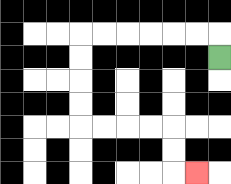{'start': '[9, 2]', 'end': '[8, 7]', 'path_directions': 'U,L,L,L,L,L,L,D,D,D,D,R,R,R,R,D,D,R', 'path_coordinates': '[[9, 2], [9, 1], [8, 1], [7, 1], [6, 1], [5, 1], [4, 1], [3, 1], [3, 2], [3, 3], [3, 4], [3, 5], [4, 5], [5, 5], [6, 5], [7, 5], [7, 6], [7, 7], [8, 7]]'}